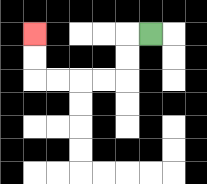{'start': '[6, 1]', 'end': '[1, 1]', 'path_directions': 'L,D,D,L,L,L,L,U,U', 'path_coordinates': '[[6, 1], [5, 1], [5, 2], [5, 3], [4, 3], [3, 3], [2, 3], [1, 3], [1, 2], [1, 1]]'}